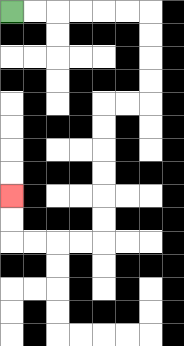{'start': '[0, 0]', 'end': '[0, 8]', 'path_directions': 'R,R,R,R,R,R,D,D,D,D,L,L,D,D,D,D,D,D,L,L,L,L,U,U', 'path_coordinates': '[[0, 0], [1, 0], [2, 0], [3, 0], [4, 0], [5, 0], [6, 0], [6, 1], [6, 2], [6, 3], [6, 4], [5, 4], [4, 4], [4, 5], [4, 6], [4, 7], [4, 8], [4, 9], [4, 10], [3, 10], [2, 10], [1, 10], [0, 10], [0, 9], [0, 8]]'}